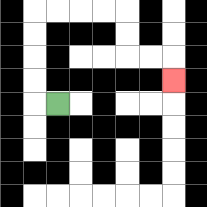{'start': '[2, 4]', 'end': '[7, 3]', 'path_directions': 'L,U,U,U,U,R,R,R,R,D,D,R,R,D', 'path_coordinates': '[[2, 4], [1, 4], [1, 3], [1, 2], [1, 1], [1, 0], [2, 0], [3, 0], [4, 0], [5, 0], [5, 1], [5, 2], [6, 2], [7, 2], [7, 3]]'}